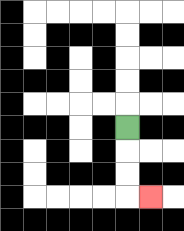{'start': '[5, 5]', 'end': '[6, 8]', 'path_directions': 'D,D,D,R', 'path_coordinates': '[[5, 5], [5, 6], [5, 7], [5, 8], [6, 8]]'}